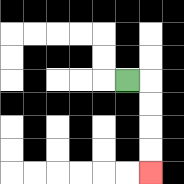{'start': '[5, 3]', 'end': '[6, 7]', 'path_directions': 'R,D,D,D,D', 'path_coordinates': '[[5, 3], [6, 3], [6, 4], [6, 5], [6, 6], [6, 7]]'}